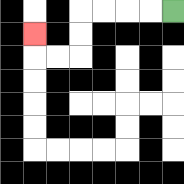{'start': '[7, 0]', 'end': '[1, 1]', 'path_directions': 'L,L,L,L,D,D,L,L,U', 'path_coordinates': '[[7, 0], [6, 0], [5, 0], [4, 0], [3, 0], [3, 1], [3, 2], [2, 2], [1, 2], [1, 1]]'}